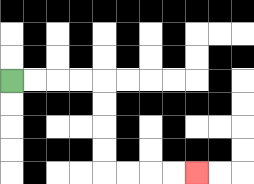{'start': '[0, 3]', 'end': '[8, 7]', 'path_directions': 'R,R,R,R,D,D,D,D,R,R,R,R', 'path_coordinates': '[[0, 3], [1, 3], [2, 3], [3, 3], [4, 3], [4, 4], [4, 5], [4, 6], [4, 7], [5, 7], [6, 7], [7, 7], [8, 7]]'}